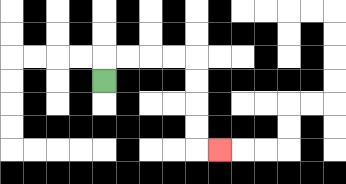{'start': '[4, 3]', 'end': '[9, 6]', 'path_directions': 'U,R,R,R,R,D,D,D,D,R', 'path_coordinates': '[[4, 3], [4, 2], [5, 2], [6, 2], [7, 2], [8, 2], [8, 3], [8, 4], [8, 5], [8, 6], [9, 6]]'}